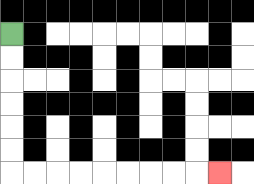{'start': '[0, 1]', 'end': '[9, 7]', 'path_directions': 'D,D,D,D,D,D,R,R,R,R,R,R,R,R,R', 'path_coordinates': '[[0, 1], [0, 2], [0, 3], [0, 4], [0, 5], [0, 6], [0, 7], [1, 7], [2, 7], [3, 7], [4, 7], [5, 7], [6, 7], [7, 7], [8, 7], [9, 7]]'}